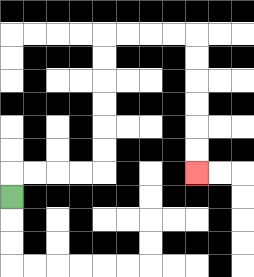{'start': '[0, 8]', 'end': '[8, 7]', 'path_directions': 'U,R,R,R,R,U,U,U,U,U,U,R,R,R,R,D,D,D,D,D,D', 'path_coordinates': '[[0, 8], [0, 7], [1, 7], [2, 7], [3, 7], [4, 7], [4, 6], [4, 5], [4, 4], [4, 3], [4, 2], [4, 1], [5, 1], [6, 1], [7, 1], [8, 1], [8, 2], [8, 3], [8, 4], [8, 5], [8, 6], [8, 7]]'}